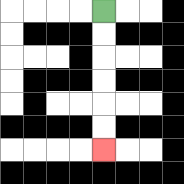{'start': '[4, 0]', 'end': '[4, 6]', 'path_directions': 'D,D,D,D,D,D', 'path_coordinates': '[[4, 0], [4, 1], [4, 2], [4, 3], [4, 4], [4, 5], [4, 6]]'}